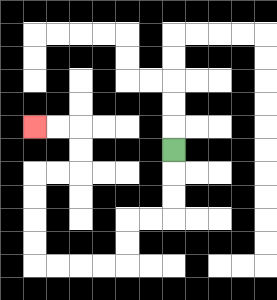{'start': '[7, 6]', 'end': '[1, 5]', 'path_directions': 'D,D,D,L,L,D,D,L,L,L,L,U,U,U,U,R,R,U,U,L,L', 'path_coordinates': '[[7, 6], [7, 7], [7, 8], [7, 9], [6, 9], [5, 9], [5, 10], [5, 11], [4, 11], [3, 11], [2, 11], [1, 11], [1, 10], [1, 9], [1, 8], [1, 7], [2, 7], [3, 7], [3, 6], [3, 5], [2, 5], [1, 5]]'}